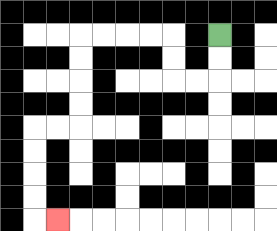{'start': '[9, 1]', 'end': '[2, 9]', 'path_directions': 'D,D,L,L,U,U,L,L,L,L,D,D,D,D,L,L,D,D,D,D,R', 'path_coordinates': '[[9, 1], [9, 2], [9, 3], [8, 3], [7, 3], [7, 2], [7, 1], [6, 1], [5, 1], [4, 1], [3, 1], [3, 2], [3, 3], [3, 4], [3, 5], [2, 5], [1, 5], [1, 6], [1, 7], [1, 8], [1, 9], [2, 9]]'}